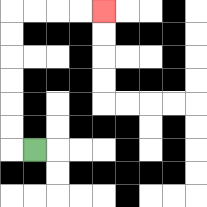{'start': '[1, 6]', 'end': '[4, 0]', 'path_directions': 'L,U,U,U,U,U,U,R,R,R,R', 'path_coordinates': '[[1, 6], [0, 6], [0, 5], [0, 4], [0, 3], [0, 2], [0, 1], [0, 0], [1, 0], [2, 0], [3, 0], [4, 0]]'}